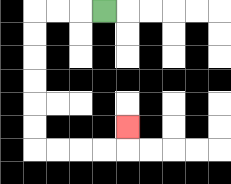{'start': '[4, 0]', 'end': '[5, 5]', 'path_directions': 'L,L,L,D,D,D,D,D,D,R,R,R,R,U', 'path_coordinates': '[[4, 0], [3, 0], [2, 0], [1, 0], [1, 1], [1, 2], [1, 3], [1, 4], [1, 5], [1, 6], [2, 6], [3, 6], [4, 6], [5, 6], [5, 5]]'}